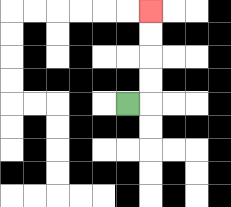{'start': '[5, 4]', 'end': '[6, 0]', 'path_directions': 'R,U,U,U,U', 'path_coordinates': '[[5, 4], [6, 4], [6, 3], [6, 2], [6, 1], [6, 0]]'}